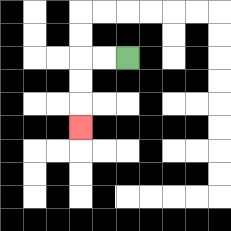{'start': '[5, 2]', 'end': '[3, 5]', 'path_directions': 'L,L,D,D,D', 'path_coordinates': '[[5, 2], [4, 2], [3, 2], [3, 3], [3, 4], [3, 5]]'}